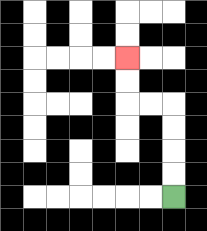{'start': '[7, 8]', 'end': '[5, 2]', 'path_directions': 'U,U,U,U,L,L,U,U', 'path_coordinates': '[[7, 8], [7, 7], [7, 6], [7, 5], [7, 4], [6, 4], [5, 4], [5, 3], [5, 2]]'}